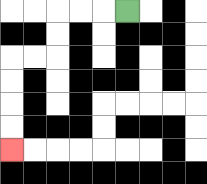{'start': '[5, 0]', 'end': '[0, 6]', 'path_directions': 'L,L,L,D,D,L,L,D,D,D,D', 'path_coordinates': '[[5, 0], [4, 0], [3, 0], [2, 0], [2, 1], [2, 2], [1, 2], [0, 2], [0, 3], [0, 4], [0, 5], [0, 6]]'}